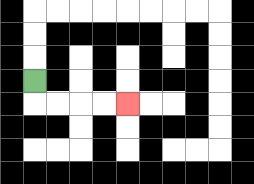{'start': '[1, 3]', 'end': '[5, 4]', 'path_directions': 'D,R,R,R,R', 'path_coordinates': '[[1, 3], [1, 4], [2, 4], [3, 4], [4, 4], [5, 4]]'}